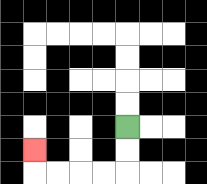{'start': '[5, 5]', 'end': '[1, 6]', 'path_directions': 'D,D,L,L,L,L,U', 'path_coordinates': '[[5, 5], [5, 6], [5, 7], [4, 7], [3, 7], [2, 7], [1, 7], [1, 6]]'}